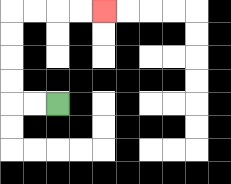{'start': '[2, 4]', 'end': '[4, 0]', 'path_directions': 'L,L,U,U,U,U,R,R,R,R', 'path_coordinates': '[[2, 4], [1, 4], [0, 4], [0, 3], [0, 2], [0, 1], [0, 0], [1, 0], [2, 0], [3, 0], [4, 0]]'}